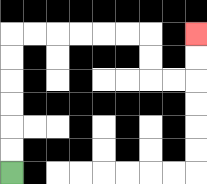{'start': '[0, 7]', 'end': '[8, 1]', 'path_directions': 'U,U,U,U,U,U,R,R,R,R,R,R,D,D,R,R,U,U', 'path_coordinates': '[[0, 7], [0, 6], [0, 5], [0, 4], [0, 3], [0, 2], [0, 1], [1, 1], [2, 1], [3, 1], [4, 1], [5, 1], [6, 1], [6, 2], [6, 3], [7, 3], [8, 3], [8, 2], [8, 1]]'}